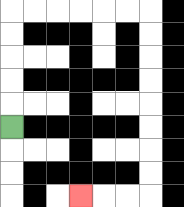{'start': '[0, 5]', 'end': '[3, 8]', 'path_directions': 'U,U,U,U,U,R,R,R,R,R,R,D,D,D,D,D,D,D,D,L,L,L', 'path_coordinates': '[[0, 5], [0, 4], [0, 3], [0, 2], [0, 1], [0, 0], [1, 0], [2, 0], [3, 0], [4, 0], [5, 0], [6, 0], [6, 1], [6, 2], [6, 3], [6, 4], [6, 5], [6, 6], [6, 7], [6, 8], [5, 8], [4, 8], [3, 8]]'}